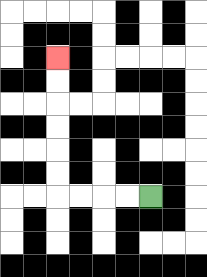{'start': '[6, 8]', 'end': '[2, 2]', 'path_directions': 'L,L,L,L,U,U,U,U,U,U', 'path_coordinates': '[[6, 8], [5, 8], [4, 8], [3, 8], [2, 8], [2, 7], [2, 6], [2, 5], [2, 4], [2, 3], [2, 2]]'}